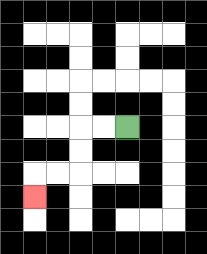{'start': '[5, 5]', 'end': '[1, 8]', 'path_directions': 'L,L,D,D,L,L,D', 'path_coordinates': '[[5, 5], [4, 5], [3, 5], [3, 6], [3, 7], [2, 7], [1, 7], [1, 8]]'}